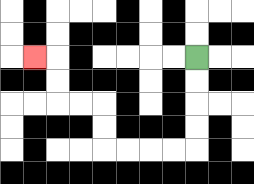{'start': '[8, 2]', 'end': '[1, 2]', 'path_directions': 'D,D,D,D,L,L,L,L,U,U,L,L,U,U,L', 'path_coordinates': '[[8, 2], [8, 3], [8, 4], [8, 5], [8, 6], [7, 6], [6, 6], [5, 6], [4, 6], [4, 5], [4, 4], [3, 4], [2, 4], [2, 3], [2, 2], [1, 2]]'}